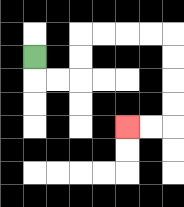{'start': '[1, 2]', 'end': '[5, 5]', 'path_directions': 'D,R,R,U,U,R,R,R,R,D,D,D,D,L,L', 'path_coordinates': '[[1, 2], [1, 3], [2, 3], [3, 3], [3, 2], [3, 1], [4, 1], [5, 1], [6, 1], [7, 1], [7, 2], [7, 3], [7, 4], [7, 5], [6, 5], [5, 5]]'}